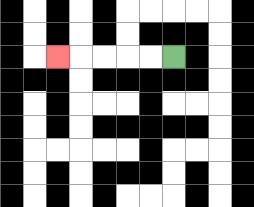{'start': '[7, 2]', 'end': '[2, 2]', 'path_directions': 'L,L,L,L,L', 'path_coordinates': '[[7, 2], [6, 2], [5, 2], [4, 2], [3, 2], [2, 2]]'}